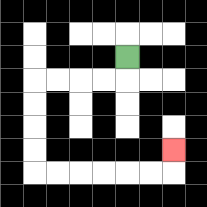{'start': '[5, 2]', 'end': '[7, 6]', 'path_directions': 'D,L,L,L,L,D,D,D,D,R,R,R,R,R,R,U', 'path_coordinates': '[[5, 2], [5, 3], [4, 3], [3, 3], [2, 3], [1, 3], [1, 4], [1, 5], [1, 6], [1, 7], [2, 7], [3, 7], [4, 7], [5, 7], [6, 7], [7, 7], [7, 6]]'}